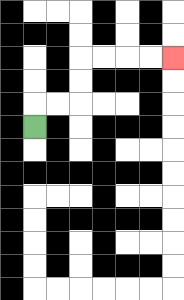{'start': '[1, 5]', 'end': '[7, 2]', 'path_directions': 'U,R,R,U,U,R,R,R,R', 'path_coordinates': '[[1, 5], [1, 4], [2, 4], [3, 4], [3, 3], [3, 2], [4, 2], [5, 2], [6, 2], [7, 2]]'}